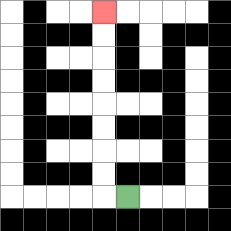{'start': '[5, 8]', 'end': '[4, 0]', 'path_directions': 'L,U,U,U,U,U,U,U,U', 'path_coordinates': '[[5, 8], [4, 8], [4, 7], [4, 6], [4, 5], [4, 4], [4, 3], [4, 2], [4, 1], [4, 0]]'}